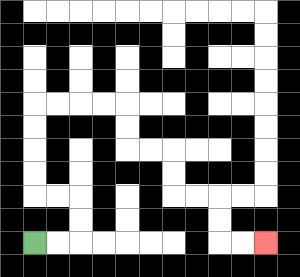{'start': '[1, 10]', 'end': '[11, 10]', 'path_directions': 'R,R,U,U,L,L,U,U,U,U,R,R,R,R,D,D,R,R,D,D,R,R,D,D,R,R', 'path_coordinates': '[[1, 10], [2, 10], [3, 10], [3, 9], [3, 8], [2, 8], [1, 8], [1, 7], [1, 6], [1, 5], [1, 4], [2, 4], [3, 4], [4, 4], [5, 4], [5, 5], [5, 6], [6, 6], [7, 6], [7, 7], [7, 8], [8, 8], [9, 8], [9, 9], [9, 10], [10, 10], [11, 10]]'}